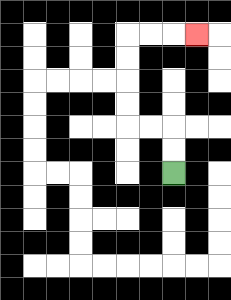{'start': '[7, 7]', 'end': '[8, 1]', 'path_directions': 'U,U,L,L,U,U,U,U,R,R,R', 'path_coordinates': '[[7, 7], [7, 6], [7, 5], [6, 5], [5, 5], [5, 4], [5, 3], [5, 2], [5, 1], [6, 1], [7, 1], [8, 1]]'}